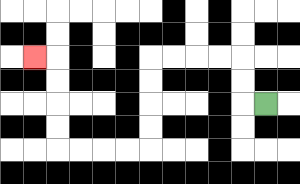{'start': '[11, 4]', 'end': '[1, 2]', 'path_directions': 'L,U,U,L,L,L,L,D,D,D,D,L,L,L,L,U,U,U,U,L', 'path_coordinates': '[[11, 4], [10, 4], [10, 3], [10, 2], [9, 2], [8, 2], [7, 2], [6, 2], [6, 3], [6, 4], [6, 5], [6, 6], [5, 6], [4, 6], [3, 6], [2, 6], [2, 5], [2, 4], [2, 3], [2, 2], [1, 2]]'}